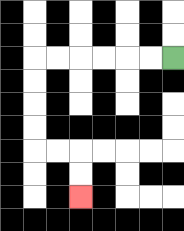{'start': '[7, 2]', 'end': '[3, 8]', 'path_directions': 'L,L,L,L,L,L,D,D,D,D,R,R,D,D', 'path_coordinates': '[[7, 2], [6, 2], [5, 2], [4, 2], [3, 2], [2, 2], [1, 2], [1, 3], [1, 4], [1, 5], [1, 6], [2, 6], [3, 6], [3, 7], [3, 8]]'}